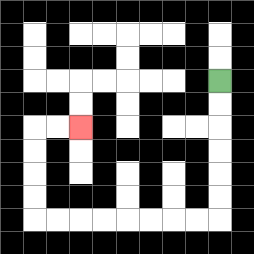{'start': '[9, 3]', 'end': '[3, 5]', 'path_directions': 'D,D,D,D,D,D,L,L,L,L,L,L,L,L,U,U,U,U,R,R', 'path_coordinates': '[[9, 3], [9, 4], [9, 5], [9, 6], [9, 7], [9, 8], [9, 9], [8, 9], [7, 9], [6, 9], [5, 9], [4, 9], [3, 9], [2, 9], [1, 9], [1, 8], [1, 7], [1, 6], [1, 5], [2, 5], [3, 5]]'}